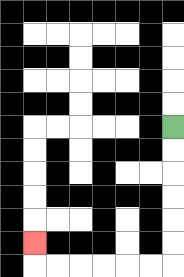{'start': '[7, 5]', 'end': '[1, 10]', 'path_directions': 'D,D,D,D,D,D,L,L,L,L,L,L,U', 'path_coordinates': '[[7, 5], [7, 6], [7, 7], [7, 8], [7, 9], [7, 10], [7, 11], [6, 11], [5, 11], [4, 11], [3, 11], [2, 11], [1, 11], [1, 10]]'}